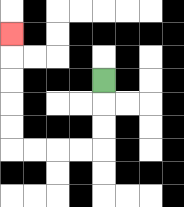{'start': '[4, 3]', 'end': '[0, 1]', 'path_directions': 'D,D,D,L,L,L,L,U,U,U,U,U', 'path_coordinates': '[[4, 3], [4, 4], [4, 5], [4, 6], [3, 6], [2, 6], [1, 6], [0, 6], [0, 5], [0, 4], [0, 3], [0, 2], [0, 1]]'}